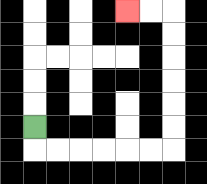{'start': '[1, 5]', 'end': '[5, 0]', 'path_directions': 'D,R,R,R,R,R,R,U,U,U,U,U,U,L,L', 'path_coordinates': '[[1, 5], [1, 6], [2, 6], [3, 6], [4, 6], [5, 6], [6, 6], [7, 6], [7, 5], [7, 4], [7, 3], [7, 2], [7, 1], [7, 0], [6, 0], [5, 0]]'}